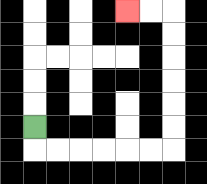{'start': '[1, 5]', 'end': '[5, 0]', 'path_directions': 'D,R,R,R,R,R,R,U,U,U,U,U,U,L,L', 'path_coordinates': '[[1, 5], [1, 6], [2, 6], [3, 6], [4, 6], [5, 6], [6, 6], [7, 6], [7, 5], [7, 4], [7, 3], [7, 2], [7, 1], [7, 0], [6, 0], [5, 0]]'}